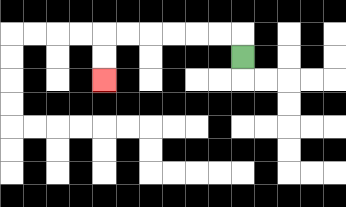{'start': '[10, 2]', 'end': '[4, 3]', 'path_directions': 'U,L,L,L,L,L,L,D,D', 'path_coordinates': '[[10, 2], [10, 1], [9, 1], [8, 1], [7, 1], [6, 1], [5, 1], [4, 1], [4, 2], [4, 3]]'}